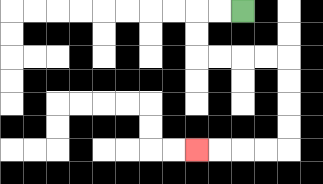{'start': '[10, 0]', 'end': '[8, 6]', 'path_directions': 'L,L,D,D,R,R,R,R,D,D,D,D,L,L,L,L', 'path_coordinates': '[[10, 0], [9, 0], [8, 0], [8, 1], [8, 2], [9, 2], [10, 2], [11, 2], [12, 2], [12, 3], [12, 4], [12, 5], [12, 6], [11, 6], [10, 6], [9, 6], [8, 6]]'}